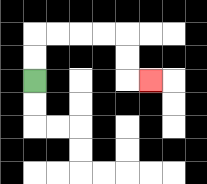{'start': '[1, 3]', 'end': '[6, 3]', 'path_directions': 'U,U,R,R,R,R,D,D,R', 'path_coordinates': '[[1, 3], [1, 2], [1, 1], [2, 1], [3, 1], [4, 1], [5, 1], [5, 2], [5, 3], [6, 3]]'}